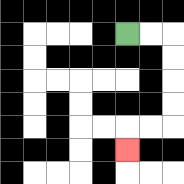{'start': '[5, 1]', 'end': '[5, 6]', 'path_directions': 'R,R,D,D,D,D,L,L,D', 'path_coordinates': '[[5, 1], [6, 1], [7, 1], [7, 2], [7, 3], [7, 4], [7, 5], [6, 5], [5, 5], [5, 6]]'}